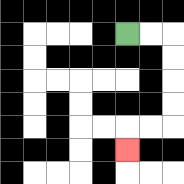{'start': '[5, 1]', 'end': '[5, 6]', 'path_directions': 'R,R,D,D,D,D,L,L,D', 'path_coordinates': '[[5, 1], [6, 1], [7, 1], [7, 2], [7, 3], [7, 4], [7, 5], [6, 5], [5, 5], [5, 6]]'}